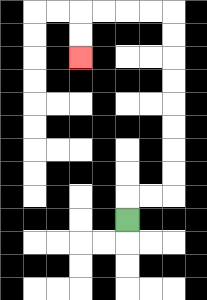{'start': '[5, 9]', 'end': '[3, 2]', 'path_directions': 'U,R,R,U,U,U,U,U,U,U,U,L,L,L,L,D,D', 'path_coordinates': '[[5, 9], [5, 8], [6, 8], [7, 8], [7, 7], [7, 6], [7, 5], [7, 4], [7, 3], [7, 2], [7, 1], [7, 0], [6, 0], [5, 0], [4, 0], [3, 0], [3, 1], [3, 2]]'}